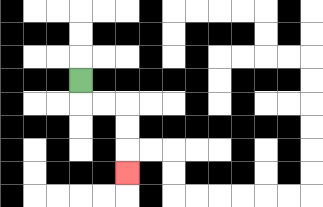{'start': '[3, 3]', 'end': '[5, 7]', 'path_directions': 'D,R,R,D,D,D', 'path_coordinates': '[[3, 3], [3, 4], [4, 4], [5, 4], [5, 5], [5, 6], [5, 7]]'}